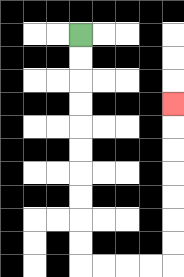{'start': '[3, 1]', 'end': '[7, 4]', 'path_directions': 'D,D,D,D,D,D,D,D,D,D,R,R,R,R,U,U,U,U,U,U,U', 'path_coordinates': '[[3, 1], [3, 2], [3, 3], [3, 4], [3, 5], [3, 6], [3, 7], [3, 8], [3, 9], [3, 10], [3, 11], [4, 11], [5, 11], [6, 11], [7, 11], [7, 10], [7, 9], [7, 8], [7, 7], [7, 6], [7, 5], [7, 4]]'}